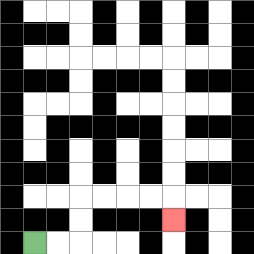{'start': '[1, 10]', 'end': '[7, 9]', 'path_directions': 'R,R,U,U,R,R,R,R,D', 'path_coordinates': '[[1, 10], [2, 10], [3, 10], [3, 9], [3, 8], [4, 8], [5, 8], [6, 8], [7, 8], [7, 9]]'}